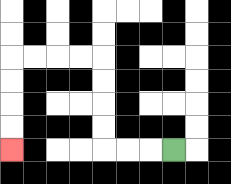{'start': '[7, 6]', 'end': '[0, 6]', 'path_directions': 'L,L,L,U,U,U,U,L,L,L,L,D,D,D,D', 'path_coordinates': '[[7, 6], [6, 6], [5, 6], [4, 6], [4, 5], [4, 4], [4, 3], [4, 2], [3, 2], [2, 2], [1, 2], [0, 2], [0, 3], [0, 4], [0, 5], [0, 6]]'}